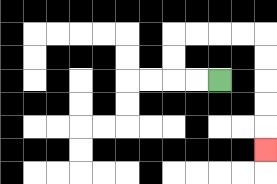{'start': '[9, 3]', 'end': '[11, 6]', 'path_directions': 'L,L,U,U,R,R,R,R,D,D,D,D,D', 'path_coordinates': '[[9, 3], [8, 3], [7, 3], [7, 2], [7, 1], [8, 1], [9, 1], [10, 1], [11, 1], [11, 2], [11, 3], [11, 4], [11, 5], [11, 6]]'}